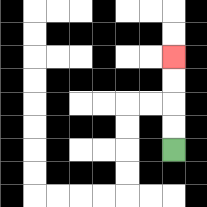{'start': '[7, 6]', 'end': '[7, 2]', 'path_directions': 'U,U,U,U', 'path_coordinates': '[[7, 6], [7, 5], [7, 4], [7, 3], [7, 2]]'}